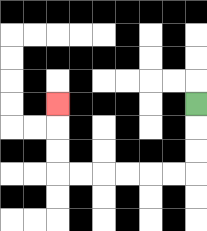{'start': '[8, 4]', 'end': '[2, 4]', 'path_directions': 'D,D,D,L,L,L,L,L,L,U,U,U', 'path_coordinates': '[[8, 4], [8, 5], [8, 6], [8, 7], [7, 7], [6, 7], [5, 7], [4, 7], [3, 7], [2, 7], [2, 6], [2, 5], [2, 4]]'}